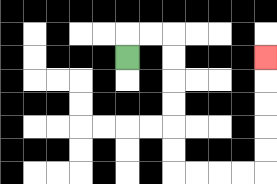{'start': '[5, 2]', 'end': '[11, 2]', 'path_directions': 'U,R,R,D,D,D,D,D,D,R,R,R,R,U,U,U,U,U', 'path_coordinates': '[[5, 2], [5, 1], [6, 1], [7, 1], [7, 2], [7, 3], [7, 4], [7, 5], [7, 6], [7, 7], [8, 7], [9, 7], [10, 7], [11, 7], [11, 6], [11, 5], [11, 4], [11, 3], [11, 2]]'}